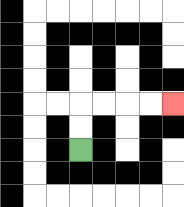{'start': '[3, 6]', 'end': '[7, 4]', 'path_directions': 'U,U,R,R,R,R', 'path_coordinates': '[[3, 6], [3, 5], [3, 4], [4, 4], [5, 4], [6, 4], [7, 4]]'}